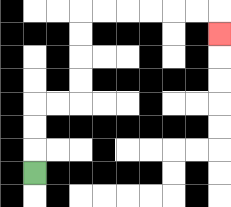{'start': '[1, 7]', 'end': '[9, 1]', 'path_directions': 'U,U,U,R,R,U,U,U,U,R,R,R,R,R,R,D', 'path_coordinates': '[[1, 7], [1, 6], [1, 5], [1, 4], [2, 4], [3, 4], [3, 3], [3, 2], [3, 1], [3, 0], [4, 0], [5, 0], [6, 0], [7, 0], [8, 0], [9, 0], [9, 1]]'}